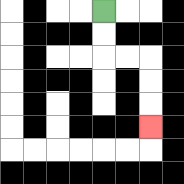{'start': '[4, 0]', 'end': '[6, 5]', 'path_directions': 'D,D,R,R,D,D,D', 'path_coordinates': '[[4, 0], [4, 1], [4, 2], [5, 2], [6, 2], [6, 3], [6, 4], [6, 5]]'}